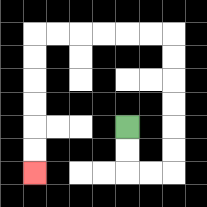{'start': '[5, 5]', 'end': '[1, 7]', 'path_directions': 'D,D,R,R,U,U,U,U,U,U,L,L,L,L,L,L,D,D,D,D,D,D', 'path_coordinates': '[[5, 5], [5, 6], [5, 7], [6, 7], [7, 7], [7, 6], [7, 5], [7, 4], [7, 3], [7, 2], [7, 1], [6, 1], [5, 1], [4, 1], [3, 1], [2, 1], [1, 1], [1, 2], [1, 3], [1, 4], [1, 5], [1, 6], [1, 7]]'}